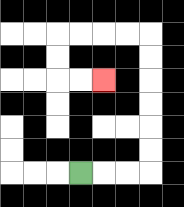{'start': '[3, 7]', 'end': '[4, 3]', 'path_directions': 'R,R,R,U,U,U,U,U,U,L,L,L,L,D,D,R,R', 'path_coordinates': '[[3, 7], [4, 7], [5, 7], [6, 7], [6, 6], [6, 5], [6, 4], [6, 3], [6, 2], [6, 1], [5, 1], [4, 1], [3, 1], [2, 1], [2, 2], [2, 3], [3, 3], [4, 3]]'}